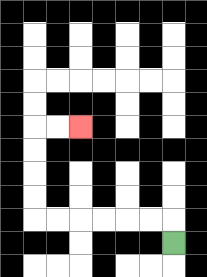{'start': '[7, 10]', 'end': '[3, 5]', 'path_directions': 'U,L,L,L,L,L,L,U,U,U,U,R,R', 'path_coordinates': '[[7, 10], [7, 9], [6, 9], [5, 9], [4, 9], [3, 9], [2, 9], [1, 9], [1, 8], [1, 7], [1, 6], [1, 5], [2, 5], [3, 5]]'}